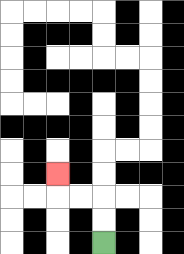{'start': '[4, 10]', 'end': '[2, 7]', 'path_directions': 'U,U,L,L,U', 'path_coordinates': '[[4, 10], [4, 9], [4, 8], [3, 8], [2, 8], [2, 7]]'}